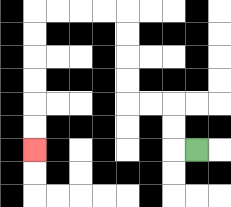{'start': '[8, 6]', 'end': '[1, 6]', 'path_directions': 'L,U,U,L,L,U,U,U,U,L,L,L,L,D,D,D,D,D,D', 'path_coordinates': '[[8, 6], [7, 6], [7, 5], [7, 4], [6, 4], [5, 4], [5, 3], [5, 2], [5, 1], [5, 0], [4, 0], [3, 0], [2, 0], [1, 0], [1, 1], [1, 2], [1, 3], [1, 4], [1, 5], [1, 6]]'}